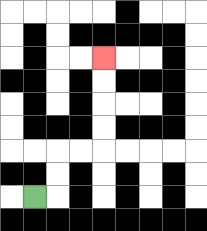{'start': '[1, 8]', 'end': '[4, 2]', 'path_directions': 'R,U,U,R,R,U,U,U,U', 'path_coordinates': '[[1, 8], [2, 8], [2, 7], [2, 6], [3, 6], [4, 6], [4, 5], [4, 4], [4, 3], [4, 2]]'}